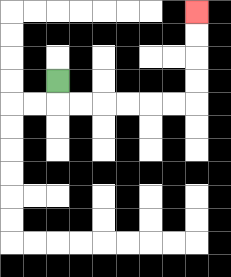{'start': '[2, 3]', 'end': '[8, 0]', 'path_directions': 'D,R,R,R,R,R,R,U,U,U,U', 'path_coordinates': '[[2, 3], [2, 4], [3, 4], [4, 4], [5, 4], [6, 4], [7, 4], [8, 4], [8, 3], [8, 2], [8, 1], [8, 0]]'}